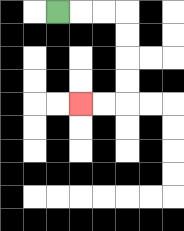{'start': '[2, 0]', 'end': '[3, 4]', 'path_directions': 'R,R,R,D,D,D,D,L,L', 'path_coordinates': '[[2, 0], [3, 0], [4, 0], [5, 0], [5, 1], [5, 2], [5, 3], [5, 4], [4, 4], [3, 4]]'}